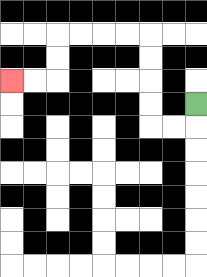{'start': '[8, 4]', 'end': '[0, 3]', 'path_directions': 'D,L,L,U,U,U,U,L,L,L,L,D,D,L,L', 'path_coordinates': '[[8, 4], [8, 5], [7, 5], [6, 5], [6, 4], [6, 3], [6, 2], [6, 1], [5, 1], [4, 1], [3, 1], [2, 1], [2, 2], [2, 3], [1, 3], [0, 3]]'}